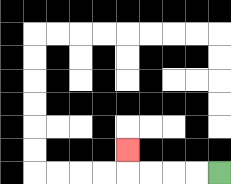{'start': '[9, 7]', 'end': '[5, 6]', 'path_directions': 'L,L,L,L,U', 'path_coordinates': '[[9, 7], [8, 7], [7, 7], [6, 7], [5, 7], [5, 6]]'}